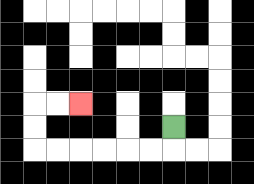{'start': '[7, 5]', 'end': '[3, 4]', 'path_directions': 'D,L,L,L,L,L,L,U,U,R,R', 'path_coordinates': '[[7, 5], [7, 6], [6, 6], [5, 6], [4, 6], [3, 6], [2, 6], [1, 6], [1, 5], [1, 4], [2, 4], [3, 4]]'}